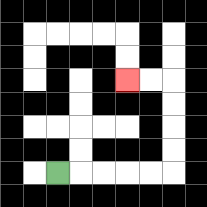{'start': '[2, 7]', 'end': '[5, 3]', 'path_directions': 'R,R,R,R,R,U,U,U,U,L,L', 'path_coordinates': '[[2, 7], [3, 7], [4, 7], [5, 7], [6, 7], [7, 7], [7, 6], [7, 5], [7, 4], [7, 3], [6, 3], [5, 3]]'}